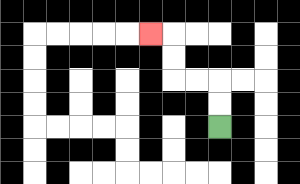{'start': '[9, 5]', 'end': '[6, 1]', 'path_directions': 'U,U,L,L,U,U,L', 'path_coordinates': '[[9, 5], [9, 4], [9, 3], [8, 3], [7, 3], [7, 2], [7, 1], [6, 1]]'}